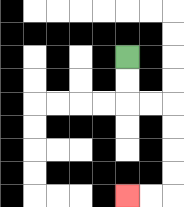{'start': '[5, 2]', 'end': '[5, 8]', 'path_directions': 'D,D,R,R,D,D,D,D,L,L', 'path_coordinates': '[[5, 2], [5, 3], [5, 4], [6, 4], [7, 4], [7, 5], [7, 6], [7, 7], [7, 8], [6, 8], [5, 8]]'}